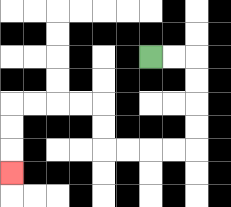{'start': '[6, 2]', 'end': '[0, 7]', 'path_directions': 'R,R,D,D,D,D,L,L,L,L,U,U,L,L,L,L,D,D,D', 'path_coordinates': '[[6, 2], [7, 2], [8, 2], [8, 3], [8, 4], [8, 5], [8, 6], [7, 6], [6, 6], [5, 6], [4, 6], [4, 5], [4, 4], [3, 4], [2, 4], [1, 4], [0, 4], [0, 5], [0, 6], [0, 7]]'}